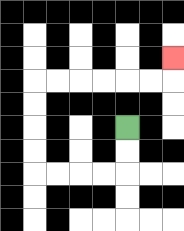{'start': '[5, 5]', 'end': '[7, 2]', 'path_directions': 'D,D,L,L,L,L,U,U,U,U,R,R,R,R,R,R,U', 'path_coordinates': '[[5, 5], [5, 6], [5, 7], [4, 7], [3, 7], [2, 7], [1, 7], [1, 6], [1, 5], [1, 4], [1, 3], [2, 3], [3, 3], [4, 3], [5, 3], [6, 3], [7, 3], [7, 2]]'}